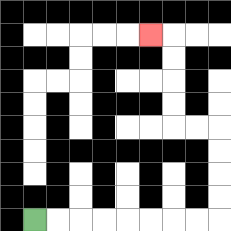{'start': '[1, 9]', 'end': '[6, 1]', 'path_directions': 'R,R,R,R,R,R,R,R,U,U,U,U,L,L,U,U,U,U,L', 'path_coordinates': '[[1, 9], [2, 9], [3, 9], [4, 9], [5, 9], [6, 9], [7, 9], [8, 9], [9, 9], [9, 8], [9, 7], [9, 6], [9, 5], [8, 5], [7, 5], [7, 4], [7, 3], [7, 2], [7, 1], [6, 1]]'}